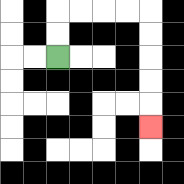{'start': '[2, 2]', 'end': '[6, 5]', 'path_directions': 'U,U,R,R,R,R,D,D,D,D,D', 'path_coordinates': '[[2, 2], [2, 1], [2, 0], [3, 0], [4, 0], [5, 0], [6, 0], [6, 1], [6, 2], [6, 3], [6, 4], [6, 5]]'}